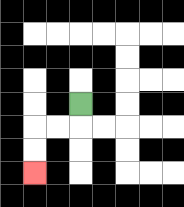{'start': '[3, 4]', 'end': '[1, 7]', 'path_directions': 'D,L,L,D,D', 'path_coordinates': '[[3, 4], [3, 5], [2, 5], [1, 5], [1, 6], [1, 7]]'}